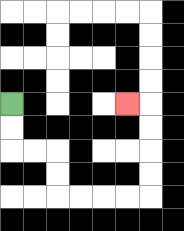{'start': '[0, 4]', 'end': '[5, 4]', 'path_directions': 'D,D,R,R,D,D,R,R,R,R,U,U,U,U,L', 'path_coordinates': '[[0, 4], [0, 5], [0, 6], [1, 6], [2, 6], [2, 7], [2, 8], [3, 8], [4, 8], [5, 8], [6, 8], [6, 7], [6, 6], [6, 5], [6, 4], [5, 4]]'}